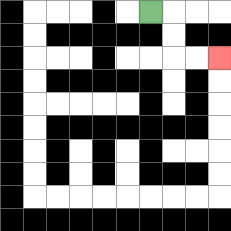{'start': '[6, 0]', 'end': '[9, 2]', 'path_directions': 'R,D,D,R,R', 'path_coordinates': '[[6, 0], [7, 0], [7, 1], [7, 2], [8, 2], [9, 2]]'}